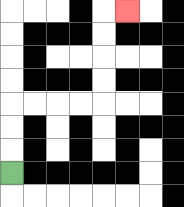{'start': '[0, 7]', 'end': '[5, 0]', 'path_directions': 'U,U,U,R,R,R,R,U,U,U,U,R', 'path_coordinates': '[[0, 7], [0, 6], [0, 5], [0, 4], [1, 4], [2, 4], [3, 4], [4, 4], [4, 3], [4, 2], [4, 1], [4, 0], [5, 0]]'}